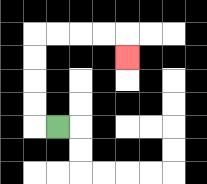{'start': '[2, 5]', 'end': '[5, 2]', 'path_directions': 'L,U,U,U,U,R,R,R,R,D', 'path_coordinates': '[[2, 5], [1, 5], [1, 4], [1, 3], [1, 2], [1, 1], [2, 1], [3, 1], [4, 1], [5, 1], [5, 2]]'}